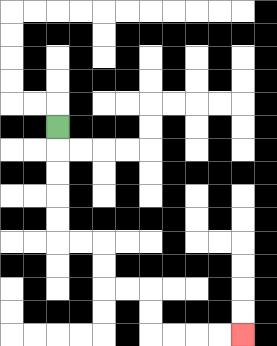{'start': '[2, 5]', 'end': '[10, 14]', 'path_directions': 'D,D,D,D,D,R,R,D,D,R,R,D,D,R,R,R,R', 'path_coordinates': '[[2, 5], [2, 6], [2, 7], [2, 8], [2, 9], [2, 10], [3, 10], [4, 10], [4, 11], [4, 12], [5, 12], [6, 12], [6, 13], [6, 14], [7, 14], [8, 14], [9, 14], [10, 14]]'}